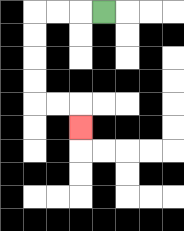{'start': '[4, 0]', 'end': '[3, 5]', 'path_directions': 'L,L,L,D,D,D,D,R,R,D', 'path_coordinates': '[[4, 0], [3, 0], [2, 0], [1, 0], [1, 1], [1, 2], [1, 3], [1, 4], [2, 4], [3, 4], [3, 5]]'}